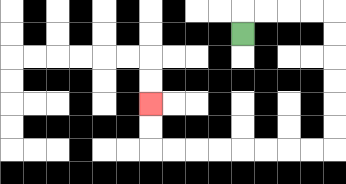{'start': '[10, 1]', 'end': '[6, 4]', 'path_directions': 'U,R,R,R,R,D,D,D,D,D,D,L,L,L,L,L,L,L,L,U,U', 'path_coordinates': '[[10, 1], [10, 0], [11, 0], [12, 0], [13, 0], [14, 0], [14, 1], [14, 2], [14, 3], [14, 4], [14, 5], [14, 6], [13, 6], [12, 6], [11, 6], [10, 6], [9, 6], [8, 6], [7, 6], [6, 6], [6, 5], [6, 4]]'}